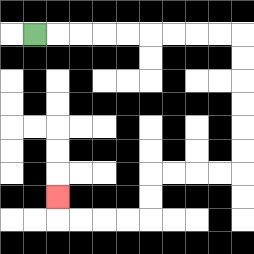{'start': '[1, 1]', 'end': '[2, 8]', 'path_directions': 'R,R,R,R,R,R,R,R,R,D,D,D,D,D,D,L,L,L,L,D,D,L,L,L,L,U', 'path_coordinates': '[[1, 1], [2, 1], [3, 1], [4, 1], [5, 1], [6, 1], [7, 1], [8, 1], [9, 1], [10, 1], [10, 2], [10, 3], [10, 4], [10, 5], [10, 6], [10, 7], [9, 7], [8, 7], [7, 7], [6, 7], [6, 8], [6, 9], [5, 9], [4, 9], [3, 9], [2, 9], [2, 8]]'}